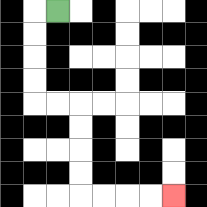{'start': '[2, 0]', 'end': '[7, 8]', 'path_directions': 'L,D,D,D,D,R,R,D,D,D,D,R,R,R,R', 'path_coordinates': '[[2, 0], [1, 0], [1, 1], [1, 2], [1, 3], [1, 4], [2, 4], [3, 4], [3, 5], [3, 6], [3, 7], [3, 8], [4, 8], [5, 8], [6, 8], [7, 8]]'}